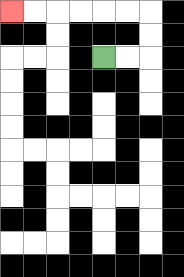{'start': '[4, 2]', 'end': '[0, 0]', 'path_directions': 'R,R,U,U,L,L,L,L,L,L', 'path_coordinates': '[[4, 2], [5, 2], [6, 2], [6, 1], [6, 0], [5, 0], [4, 0], [3, 0], [2, 0], [1, 0], [0, 0]]'}